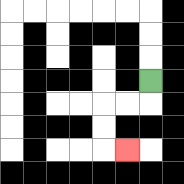{'start': '[6, 3]', 'end': '[5, 6]', 'path_directions': 'D,L,L,D,D,R', 'path_coordinates': '[[6, 3], [6, 4], [5, 4], [4, 4], [4, 5], [4, 6], [5, 6]]'}